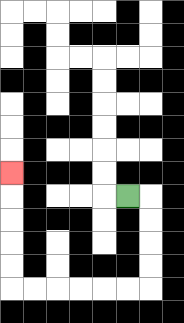{'start': '[5, 8]', 'end': '[0, 7]', 'path_directions': 'R,D,D,D,D,L,L,L,L,L,L,U,U,U,U,U', 'path_coordinates': '[[5, 8], [6, 8], [6, 9], [6, 10], [6, 11], [6, 12], [5, 12], [4, 12], [3, 12], [2, 12], [1, 12], [0, 12], [0, 11], [0, 10], [0, 9], [0, 8], [0, 7]]'}